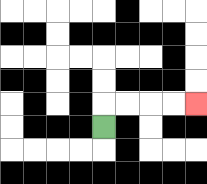{'start': '[4, 5]', 'end': '[8, 4]', 'path_directions': 'U,R,R,R,R', 'path_coordinates': '[[4, 5], [4, 4], [5, 4], [6, 4], [7, 4], [8, 4]]'}